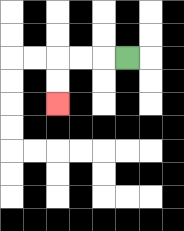{'start': '[5, 2]', 'end': '[2, 4]', 'path_directions': 'L,L,L,D,D', 'path_coordinates': '[[5, 2], [4, 2], [3, 2], [2, 2], [2, 3], [2, 4]]'}